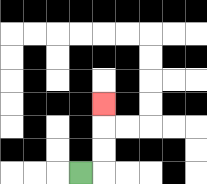{'start': '[3, 7]', 'end': '[4, 4]', 'path_directions': 'R,U,U,U', 'path_coordinates': '[[3, 7], [4, 7], [4, 6], [4, 5], [4, 4]]'}